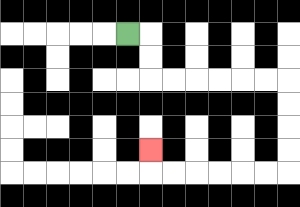{'start': '[5, 1]', 'end': '[6, 6]', 'path_directions': 'R,D,D,R,R,R,R,R,R,D,D,D,D,L,L,L,L,L,L,U', 'path_coordinates': '[[5, 1], [6, 1], [6, 2], [6, 3], [7, 3], [8, 3], [9, 3], [10, 3], [11, 3], [12, 3], [12, 4], [12, 5], [12, 6], [12, 7], [11, 7], [10, 7], [9, 7], [8, 7], [7, 7], [6, 7], [6, 6]]'}